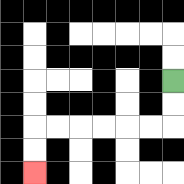{'start': '[7, 3]', 'end': '[1, 7]', 'path_directions': 'D,D,L,L,L,L,L,L,D,D', 'path_coordinates': '[[7, 3], [7, 4], [7, 5], [6, 5], [5, 5], [4, 5], [3, 5], [2, 5], [1, 5], [1, 6], [1, 7]]'}